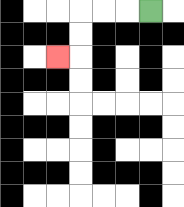{'start': '[6, 0]', 'end': '[2, 2]', 'path_directions': 'L,L,L,D,D,L', 'path_coordinates': '[[6, 0], [5, 0], [4, 0], [3, 0], [3, 1], [3, 2], [2, 2]]'}